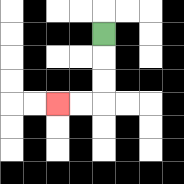{'start': '[4, 1]', 'end': '[2, 4]', 'path_directions': 'D,D,D,L,L', 'path_coordinates': '[[4, 1], [4, 2], [4, 3], [4, 4], [3, 4], [2, 4]]'}